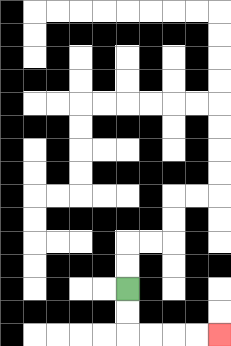{'start': '[5, 12]', 'end': '[9, 14]', 'path_directions': 'D,D,R,R,R,R', 'path_coordinates': '[[5, 12], [5, 13], [5, 14], [6, 14], [7, 14], [8, 14], [9, 14]]'}